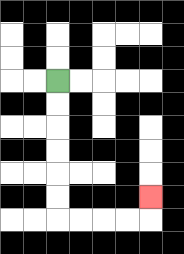{'start': '[2, 3]', 'end': '[6, 8]', 'path_directions': 'D,D,D,D,D,D,R,R,R,R,U', 'path_coordinates': '[[2, 3], [2, 4], [2, 5], [2, 6], [2, 7], [2, 8], [2, 9], [3, 9], [4, 9], [5, 9], [6, 9], [6, 8]]'}